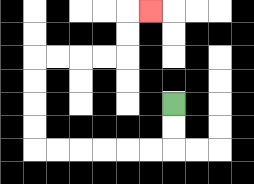{'start': '[7, 4]', 'end': '[6, 0]', 'path_directions': 'D,D,L,L,L,L,L,L,U,U,U,U,R,R,R,R,U,U,R', 'path_coordinates': '[[7, 4], [7, 5], [7, 6], [6, 6], [5, 6], [4, 6], [3, 6], [2, 6], [1, 6], [1, 5], [1, 4], [1, 3], [1, 2], [2, 2], [3, 2], [4, 2], [5, 2], [5, 1], [5, 0], [6, 0]]'}